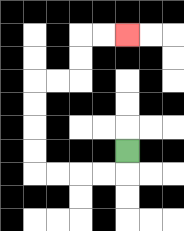{'start': '[5, 6]', 'end': '[5, 1]', 'path_directions': 'D,L,L,L,L,U,U,U,U,R,R,U,U,R,R', 'path_coordinates': '[[5, 6], [5, 7], [4, 7], [3, 7], [2, 7], [1, 7], [1, 6], [1, 5], [1, 4], [1, 3], [2, 3], [3, 3], [3, 2], [3, 1], [4, 1], [5, 1]]'}